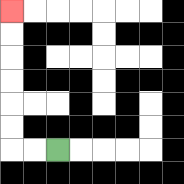{'start': '[2, 6]', 'end': '[0, 0]', 'path_directions': 'L,L,U,U,U,U,U,U', 'path_coordinates': '[[2, 6], [1, 6], [0, 6], [0, 5], [0, 4], [0, 3], [0, 2], [0, 1], [0, 0]]'}